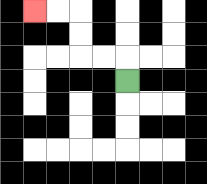{'start': '[5, 3]', 'end': '[1, 0]', 'path_directions': 'U,L,L,U,U,L,L', 'path_coordinates': '[[5, 3], [5, 2], [4, 2], [3, 2], [3, 1], [3, 0], [2, 0], [1, 0]]'}